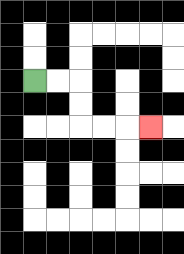{'start': '[1, 3]', 'end': '[6, 5]', 'path_directions': 'R,R,D,D,R,R,R', 'path_coordinates': '[[1, 3], [2, 3], [3, 3], [3, 4], [3, 5], [4, 5], [5, 5], [6, 5]]'}